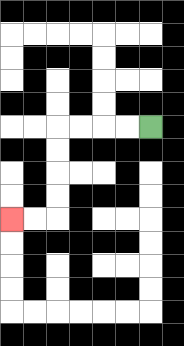{'start': '[6, 5]', 'end': '[0, 9]', 'path_directions': 'L,L,L,L,D,D,D,D,L,L', 'path_coordinates': '[[6, 5], [5, 5], [4, 5], [3, 5], [2, 5], [2, 6], [2, 7], [2, 8], [2, 9], [1, 9], [0, 9]]'}